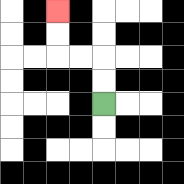{'start': '[4, 4]', 'end': '[2, 0]', 'path_directions': 'U,U,L,L,U,U', 'path_coordinates': '[[4, 4], [4, 3], [4, 2], [3, 2], [2, 2], [2, 1], [2, 0]]'}